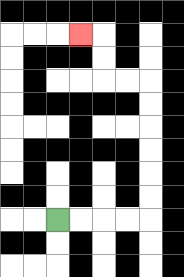{'start': '[2, 9]', 'end': '[3, 1]', 'path_directions': 'R,R,R,R,U,U,U,U,U,U,L,L,U,U,L', 'path_coordinates': '[[2, 9], [3, 9], [4, 9], [5, 9], [6, 9], [6, 8], [6, 7], [6, 6], [6, 5], [6, 4], [6, 3], [5, 3], [4, 3], [4, 2], [4, 1], [3, 1]]'}